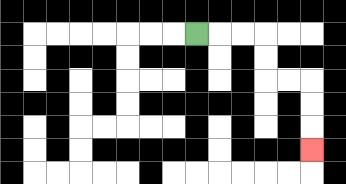{'start': '[8, 1]', 'end': '[13, 6]', 'path_directions': 'R,R,R,D,D,R,R,D,D,D', 'path_coordinates': '[[8, 1], [9, 1], [10, 1], [11, 1], [11, 2], [11, 3], [12, 3], [13, 3], [13, 4], [13, 5], [13, 6]]'}